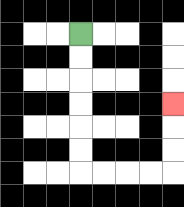{'start': '[3, 1]', 'end': '[7, 4]', 'path_directions': 'D,D,D,D,D,D,R,R,R,R,U,U,U', 'path_coordinates': '[[3, 1], [3, 2], [3, 3], [3, 4], [3, 5], [3, 6], [3, 7], [4, 7], [5, 7], [6, 7], [7, 7], [7, 6], [7, 5], [7, 4]]'}